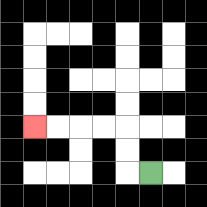{'start': '[6, 7]', 'end': '[1, 5]', 'path_directions': 'L,U,U,L,L,L,L', 'path_coordinates': '[[6, 7], [5, 7], [5, 6], [5, 5], [4, 5], [3, 5], [2, 5], [1, 5]]'}